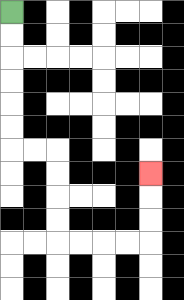{'start': '[0, 0]', 'end': '[6, 7]', 'path_directions': 'D,D,D,D,D,D,R,R,D,D,D,D,R,R,R,R,U,U,U', 'path_coordinates': '[[0, 0], [0, 1], [0, 2], [0, 3], [0, 4], [0, 5], [0, 6], [1, 6], [2, 6], [2, 7], [2, 8], [2, 9], [2, 10], [3, 10], [4, 10], [5, 10], [6, 10], [6, 9], [6, 8], [6, 7]]'}